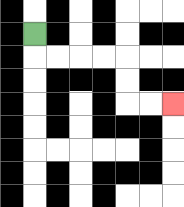{'start': '[1, 1]', 'end': '[7, 4]', 'path_directions': 'D,R,R,R,R,D,D,R,R', 'path_coordinates': '[[1, 1], [1, 2], [2, 2], [3, 2], [4, 2], [5, 2], [5, 3], [5, 4], [6, 4], [7, 4]]'}